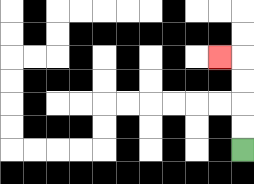{'start': '[10, 6]', 'end': '[9, 2]', 'path_directions': 'U,U,U,U,L', 'path_coordinates': '[[10, 6], [10, 5], [10, 4], [10, 3], [10, 2], [9, 2]]'}